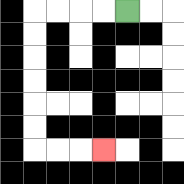{'start': '[5, 0]', 'end': '[4, 6]', 'path_directions': 'L,L,L,L,D,D,D,D,D,D,R,R,R', 'path_coordinates': '[[5, 0], [4, 0], [3, 0], [2, 0], [1, 0], [1, 1], [1, 2], [1, 3], [1, 4], [1, 5], [1, 6], [2, 6], [3, 6], [4, 6]]'}